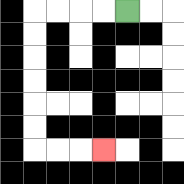{'start': '[5, 0]', 'end': '[4, 6]', 'path_directions': 'L,L,L,L,D,D,D,D,D,D,R,R,R', 'path_coordinates': '[[5, 0], [4, 0], [3, 0], [2, 0], [1, 0], [1, 1], [1, 2], [1, 3], [1, 4], [1, 5], [1, 6], [2, 6], [3, 6], [4, 6]]'}